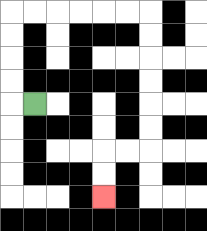{'start': '[1, 4]', 'end': '[4, 8]', 'path_directions': 'L,U,U,U,U,R,R,R,R,R,R,D,D,D,D,D,D,L,L,D,D', 'path_coordinates': '[[1, 4], [0, 4], [0, 3], [0, 2], [0, 1], [0, 0], [1, 0], [2, 0], [3, 0], [4, 0], [5, 0], [6, 0], [6, 1], [6, 2], [6, 3], [6, 4], [6, 5], [6, 6], [5, 6], [4, 6], [4, 7], [4, 8]]'}